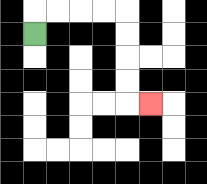{'start': '[1, 1]', 'end': '[6, 4]', 'path_directions': 'U,R,R,R,R,D,D,D,D,R', 'path_coordinates': '[[1, 1], [1, 0], [2, 0], [3, 0], [4, 0], [5, 0], [5, 1], [5, 2], [5, 3], [5, 4], [6, 4]]'}